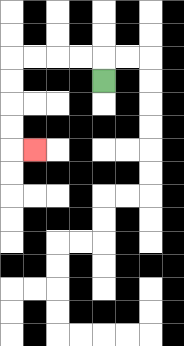{'start': '[4, 3]', 'end': '[1, 6]', 'path_directions': 'U,L,L,L,L,D,D,D,D,R', 'path_coordinates': '[[4, 3], [4, 2], [3, 2], [2, 2], [1, 2], [0, 2], [0, 3], [0, 4], [0, 5], [0, 6], [1, 6]]'}